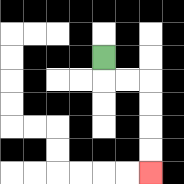{'start': '[4, 2]', 'end': '[6, 7]', 'path_directions': 'D,R,R,D,D,D,D', 'path_coordinates': '[[4, 2], [4, 3], [5, 3], [6, 3], [6, 4], [6, 5], [6, 6], [6, 7]]'}